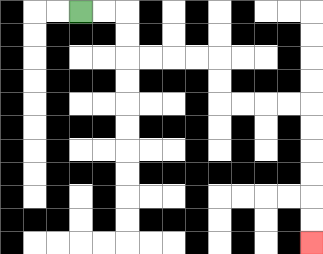{'start': '[3, 0]', 'end': '[13, 10]', 'path_directions': 'R,R,D,D,R,R,R,R,D,D,R,R,R,R,D,D,D,D,D,D', 'path_coordinates': '[[3, 0], [4, 0], [5, 0], [5, 1], [5, 2], [6, 2], [7, 2], [8, 2], [9, 2], [9, 3], [9, 4], [10, 4], [11, 4], [12, 4], [13, 4], [13, 5], [13, 6], [13, 7], [13, 8], [13, 9], [13, 10]]'}